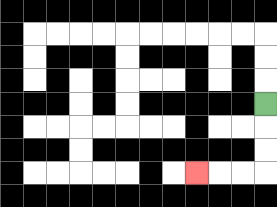{'start': '[11, 4]', 'end': '[8, 7]', 'path_directions': 'D,D,D,L,L,L', 'path_coordinates': '[[11, 4], [11, 5], [11, 6], [11, 7], [10, 7], [9, 7], [8, 7]]'}